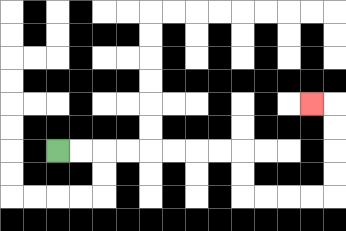{'start': '[2, 6]', 'end': '[13, 4]', 'path_directions': 'R,R,R,R,R,R,R,R,D,D,R,R,R,R,U,U,U,U,L', 'path_coordinates': '[[2, 6], [3, 6], [4, 6], [5, 6], [6, 6], [7, 6], [8, 6], [9, 6], [10, 6], [10, 7], [10, 8], [11, 8], [12, 8], [13, 8], [14, 8], [14, 7], [14, 6], [14, 5], [14, 4], [13, 4]]'}